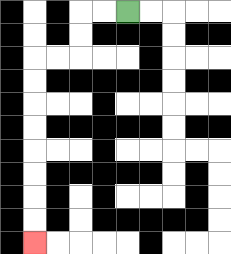{'start': '[5, 0]', 'end': '[1, 10]', 'path_directions': 'L,L,D,D,L,L,D,D,D,D,D,D,D,D', 'path_coordinates': '[[5, 0], [4, 0], [3, 0], [3, 1], [3, 2], [2, 2], [1, 2], [1, 3], [1, 4], [1, 5], [1, 6], [1, 7], [1, 8], [1, 9], [1, 10]]'}